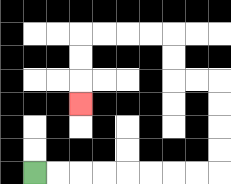{'start': '[1, 7]', 'end': '[3, 4]', 'path_directions': 'R,R,R,R,R,R,R,R,U,U,U,U,L,L,U,U,L,L,L,L,D,D,D', 'path_coordinates': '[[1, 7], [2, 7], [3, 7], [4, 7], [5, 7], [6, 7], [7, 7], [8, 7], [9, 7], [9, 6], [9, 5], [9, 4], [9, 3], [8, 3], [7, 3], [7, 2], [7, 1], [6, 1], [5, 1], [4, 1], [3, 1], [3, 2], [3, 3], [3, 4]]'}